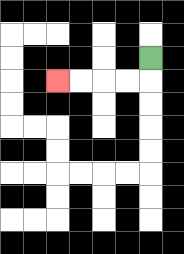{'start': '[6, 2]', 'end': '[2, 3]', 'path_directions': 'D,L,L,L,L', 'path_coordinates': '[[6, 2], [6, 3], [5, 3], [4, 3], [3, 3], [2, 3]]'}